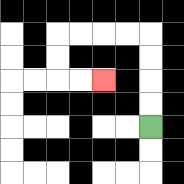{'start': '[6, 5]', 'end': '[4, 3]', 'path_directions': 'U,U,U,U,L,L,L,L,D,D,R,R', 'path_coordinates': '[[6, 5], [6, 4], [6, 3], [6, 2], [6, 1], [5, 1], [4, 1], [3, 1], [2, 1], [2, 2], [2, 3], [3, 3], [4, 3]]'}